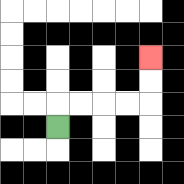{'start': '[2, 5]', 'end': '[6, 2]', 'path_directions': 'U,R,R,R,R,U,U', 'path_coordinates': '[[2, 5], [2, 4], [3, 4], [4, 4], [5, 4], [6, 4], [6, 3], [6, 2]]'}